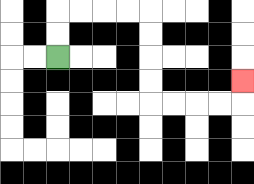{'start': '[2, 2]', 'end': '[10, 3]', 'path_directions': 'U,U,R,R,R,R,D,D,D,D,R,R,R,R,U', 'path_coordinates': '[[2, 2], [2, 1], [2, 0], [3, 0], [4, 0], [5, 0], [6, 0], [6, 1], [6, 2], [6, 3], [6, 4], [7, 4], [8, 4], [9, 4], [10, 4], [10, 3]]'}